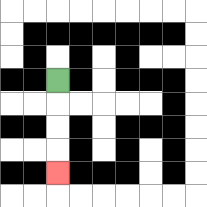{'start': '[2, 3]', 'end': '[2, 7]', 'path_directions': 'D,D,D,D', 'path_coordinates': '[[2, 3], [2, 4], [2, 5], [2, 6], [2, 7]]'}